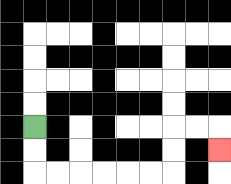{'start': '[1, 5]', 'end': '[9, 6]', 'path_directions': 'D,D,R,R,R,R,R,R,U,U,R,R,D', 'path_coordinates': '[[1, 5], [1, 6], [1, 7], [2, 7], [3, 7], [4, 7], [5, 7], [6, 7], [7, 7], [7, 6], [7, 5], [8, 5], [9, 5], [9, 6]]'}